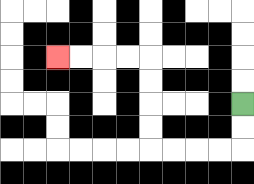{'start': '[10, 4]', 'end': '[2, 2]', 'path_directions': 'D,D,L,L,L,L,U,U,U,U,L,L,L,L', 'path_coordinates': '[[10, 4], [10, 5], [10, 6], [9, 6], [8, 6], [7, 6], [6, 6], [6, 5], [6, 4], [6, 3], [6, 2], [5, 2], [4, 2], [3, 2], [2, 2]]'}